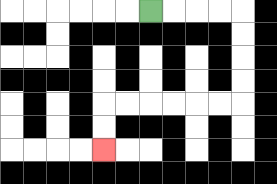{'start': '[6, 0]', 'end': '[4, 6]', 'path_directions': 'R,R,R,R,D,D,D,D,L,L,L,L,L,L,D,D', 'path_coordinates': '[[6, 0], [7, 0], [8, 0], [9, 0], [10, 0], [10, 1], [10, 2], [10, 3], [10, 4], [9, 4], [8, 4], [7, 4], [6, 4], [5, 4], [4, 4], [4, 5], [4, 6]]'}